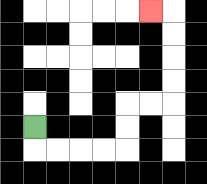{'start': '[1, 5]', 'end': '[6, 0]', 'path_directions': 'D,R,R,R,R,U,U,R,R,U,U,U,U,L', 'path_coordinates': '[[1, 5], [1, 6], [2, 6], [3, 6], [4, 6], [5, 6], [5, 5], [5, 4], [6, 4], [7, 4], [7, 3], [7, 2], [7, 1], [7, 0], [6, 0]]'}